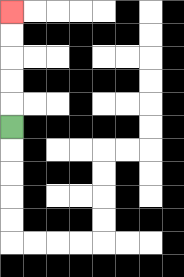{'start': '[0, 5]', 'end': '[0, 0]', 'path_directions': 'U,U,U,U,U', 'path_coordinates': '[[0, 5], [0, 4], [0, 3], [0, 2], [0, 1], [0, 0]]'}